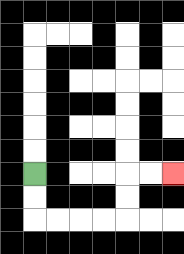{'start': '[1, 7]', 'end': '[7, 7]', 'path_directions': 'D,D,R,R,R,R,U,U,R,R', 'path_coordinates': '[[1, 7], [1, 8], [1, 9], [2, 9], [3, 9], [4, 9], [5, 9], [5, 8], [5, 7], [6, 7], [7, 7]]'}